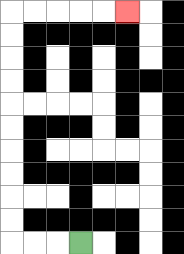{'start': '[3, 10]', 'end': '[5, 0]', 'path_directions': 'L,L,L,U,U,U,U,U,U,U,U,U,U,R,R,R,R,R', 'path_coordinates': '[[3, 10], [2, 10], [1, 10], [0, 10], [0, 9], [0, 8], [0, 7], [0, 6], [0, 5], [0, 4], [0, 3], [0, 2], [0, 1], [0, 0], [1, 0], [2, 0], [3, 0], [4, 0], [5, 0]]'}